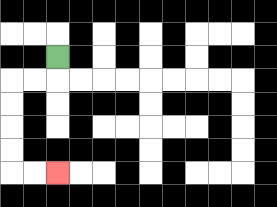{'start': '[2, 2]', 'end': '[2, 7]', 'path_directions': 'D,L,L,D,D,D,D,R,R', 'path_coordinates': '[[2, 2], [2, 3], [1, 3], [0, 3], [0, 4], [0, 5], [0, 6], [0, 7], [1, 7], [2, 7]]'}